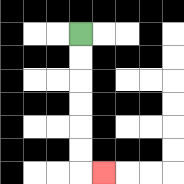{'start': '[3, 1]', 'end': '[4, 7]', 'path_directions': 'D,D,D,D,D,D,R', 'path_coordinates': '[[3, 1], [3, 2], [3, 3], [3, 4], [3, 5], [3, 6], [3, 7], [4, 7]]'}